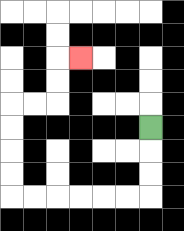{'start': '[6, 5]', 'end': '[3, 2]', 'path_directions': 'D,D,D,L,L,L,L,L,L,U,U,U,U,R,R,U,U,R', 'path_coordinates': '[[6, 5], [6, 6], [6, 7], [6, 8], [5, 8], [4, 8], [3, 8], [2, 8], [1, 8], [0, 8], [0, 7], [0, 6], [0, 5], [0, 4], [1, 4], [2, 4], [2, 3], [2, 2], [3, 2]]'}